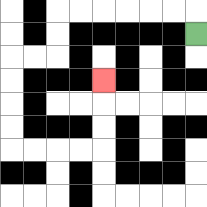{'start': '[8, 1]', 'end': '[4, 3]', 'path_directions': 'U,L,L,L,L,L,L,D,D,L,L,D,D,D,D,R,R,R,R,U,U,U', 'path_coordinates': '[[8, 1], [8, 0], [7, 0], [6, 0], [5, 0], [4, 0], [3, 0], [2, 0], [2, 1], [2, 2], [1, 2], [0, 2], [0, 3], [0, 4], [0, 5], [0, 6], [1, 6], [2, 6], [3, 6], [4, 6], [4, 5], [4, 4], [4, 3]]'}